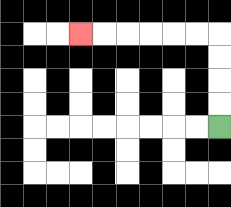{'start': '[9, 5]', 'end': '[3, 1]', 'path_directions': 'U,U,U,U,L,L,L,L,L,L', 'path_coordinates': '[[9, 5], [9, 4], [9, 3], [9, 2], [9, 1], [8, 1], [7, 1], [6, 1], [5, 1], [4, 1], [3, 1]]'}